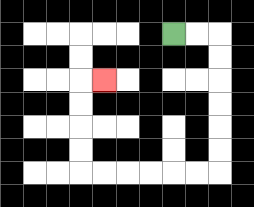{'start': '[7, 1]', 'end': '[4, 3]', 'path_directions': 'R,R,D,D,D,D,D,D,L,L,L,L,L,L,U,U,U,U,R', 'path_coordinates': '[[7, 1], [8, 1], [9, 1], [9, 2], [9, 3], [9, 4], [9, 5], [9, 6], [9, 7], [8, 7], [7, 7], [6, 7], [5, 7], [4, 7], [3, 7], [3, 6], [3, 5], [3, 4], [3, 3], [4, 3]]'}